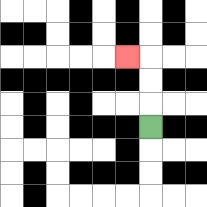{'start': '[6, 5]', 'end': '[5, 2]', 'path_directions': 'U,U,U,L', 'path_coordinates': '[[6, 5], [6, 4], [6, 3], [6, 2], [5, 2]]'}